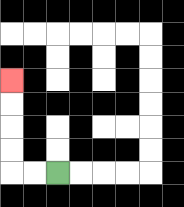{'start': '[2, 7]', 'end': '[0, 3]', 'path_directions': 'L,L,U,U,U,U', 'path_coordinates': '[[2, 7], [1, 7], [0, 7], [0, 6], [0, 5], [0, 4], [0, 3]]'}